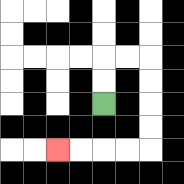{'start': '[4, 4]', 'end': '[2, 6]', 'path_directions': 'U,U,R,R,D,D,D,D,L,L,L,L', 'path_coordinates': '[[4, 4], [4, 3], [4, 2], [5, 2], [6, 2], [6, 3], [6, 4], [6, 5], [6, 6], [5, 6], [4, 6], [3, 6], [2, 6]]'}